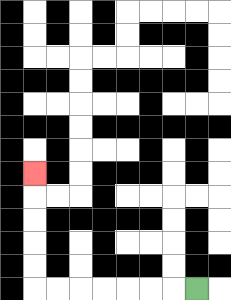{'start': '[8, 12]', 'end': '[1, 7]', 'path_directions': 'L,L,L,L,L,L,L,U,U,U,U,U', 'path_coordinates': '[[8, 12], [7, 12], [6, 12], [5, 12], [4, 12], [3, 12], [2, 12], [1, 12], [1, 11], [1, 10], [1, 9], [1, 8], [1, 7]]'}